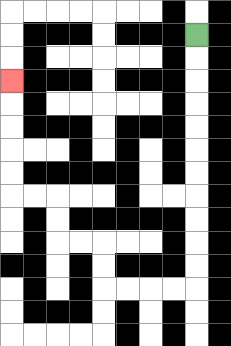{'start': '[8, 1]', 'end': '[0, 3]', 'path_directions': 'D,D,D,D,D,D,D,D,D,D,D,L,L,L,L,U,U,L,L,U,U,L,L,U,U,U,U,U', 'path_coordinates': '[[8, 1], [8, 2], [8, 3], [8, 4], [8, 5], [8, 6], [8, 7], [8, 8], [8, 9], [8, 10], [8, 11], [8, 12], [7, 12], [6, 12], [5, 12], [4, 12], [4, 11], [4, 10], [3, 10], [2, 10], [2, 9], [2, 8], [1, 8], [0, 8], [0, 7], [0, 6], [0, 5], [0, 4], [0, 3]]'}